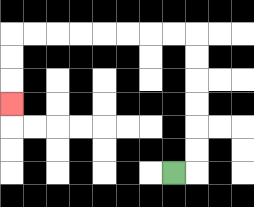{'start': '[7, 7]', 'end': '[0, 4]', 'path_directions': 'R,U,U,U,U,U,U,L,L,L,L,L,L,L,L,D,D,D', 'path_coordinates': '[[7, 7], [8, 7], [8, 6], [8, 5], [8, 4], [8, 3], [8, 2], [8, 1], [7, 1], [6, 1], [5, 1], [4, 1], [3, 1], [2, 1], [1, 1], [0, 1], [0, 2], [0, 3], [0, 4]]'}